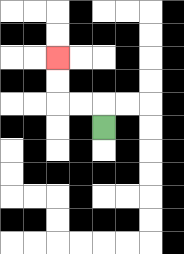{'start': '[4, 5]', 'end': '[2, 2]', 'path_directions': 'U,L,L,U,U', 'path_coordinates': '[[4, 5], [4, 4], [3, 4], [2, 4], [2, 3], [2, 2]]'}